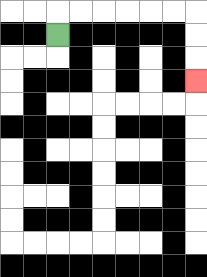{'start': '[2, 1]', 'end': '[8, 3]', 'path_directions': 'U,R,R,R,R,R,R,D,D,D', 'path_coordinates': '[[2, 1], [2, 0], [3, 0], [4, 0], [5, 0], [6, 0], [7, 0], [8, 0], [8, 1], [8, 2], [8, 3]]'}